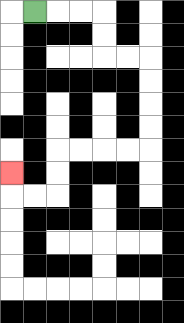{'start': '[1, 0]', 'end': '[0, 7]', 'path_directions': 'R,R,R,D,D,R,R,D,D,D,D,L,L,L,L,D,D,L,L,U', 'path_coordinates': '[[1, 0], [2, 0], [3, 0], [4, 0], [4, 1], [4, 2], [5, 2], [6, 2], [6, 3], [6, 4], [6, 5], [6, 6], [5, 6], [4, 6], [3, 6], [2, 6], [2, 7], [2, 8], [1, 8], [0, 8], [0, 7]]'}